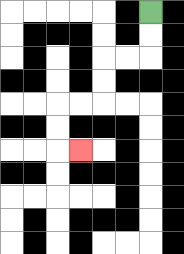{'start': '[6, 0]', 'end': '[3, 6]', 'path_directions': 'D,D,L,L,D,D,L,L,D,D,R', 'path_coordinates': '[[6, 0], [6, 1], [6, 2], [5, 2], [4, 2], [4, 3], [4, 4], [3, 4], [2, 4], [2, 5], [2, 6], [3, 6]]'}